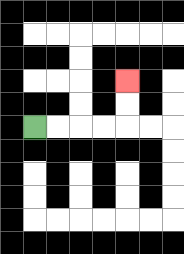{'start': '[1, 5]', 'end': '[5, 3]', 'path_directions': 'R,R,R,R,U,U', 'path_coordinates': '[[1, 5], [2, 5], [3, 5], [4, 5], [5, 5], [5, 4], [5, 3]]'}